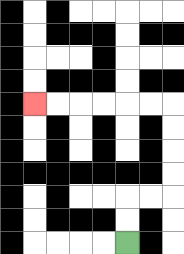{'start': '[5, 10]', 'end': '[1, 4]', 'path_directions': 'U,U,R,R,U,U,U,U,L,L,L,L,L,L', 'path_coordinates': '[[5, 10], [5, 9], [5, 8], [6, 8], [7, 8], [7, 7], [7, 6], [7, 5], [7, 4], [6, 4], [5, 4], [4, 4], [3, 4], [2, 4], [1, 4]]'}